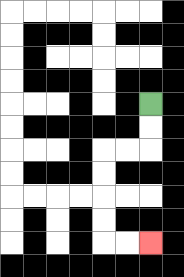{'start': '[6, 4]', 'end': '[6, 10]', 'path_directions': 'D,D,L,L,D,D,D,D,R,R', 'path_coordinates': '[[6, 4], [6, 5], [6, 6], [5, 6], [4, 6], [4, 7], [4, 8], [4, 9], [4, 10], [5, 10], [6, 10]]'}